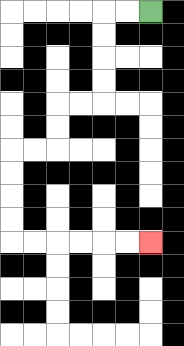{'start': '[6, 0]', 'end': '[6, 10]', 'path_directions': 'L,L,D,D,D,D,L,L,D,D,L,L,D,D,D,D,R,R,R,R,R,R', 'path_coordinates': '[[6, 0], [5, 0], [4, 0], [4, 1], [4, 2], [4, 3], [4, 4], [3, 4], [2, 4], [2, 5], [2, 6], [1, 6], [0, 6], [0, 7], [0, 8], [0, 9], [0, 10], [1, 10], [2, 10], [3, 10], [4, 10], [5, 10], [6, 10]]'}